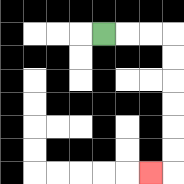{'start': '[4, 1]', 'end': '[6, 7]', 'path_directions': 'R,R,R,D,D,D,D,D,D,L', 'path_coordinates': '[[4, 1], [5, 1], [6, 1], [7, 1], [7, 2], [7, 3], [7, 4], [7, 5], [7, 6], [7, 7], [6, 7]]'}